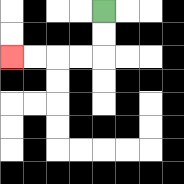{'start': '[4, 0]', 'end': '[0, 2]', 'path_directions': 'D,D,L,L,L,L', 'path_coordinates': '[[4, 0], [4, 1], [4, 2], [3, 2], [2, 2], [1, 2], [0, 2]]'}